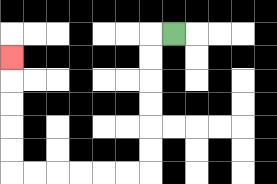{'start': '[7, 1]', 'end': '[0, 2]', 'path_directions': 'L,D,D,D,D,D,D,L,L,L,L,L,L,U,U,U,U,U', 'path_coordinates': '[[7, 1], [6, 1], [6, 2], [6, 3], [6, 4], [6, 5], [6, 6], [6, 7], [5, 7], [4, 7], [3, 7], [2, 7], [1, 7], [0, 7], [0, 6], [0, 5], [0, 4], [0, 3], [0, 2]]'}